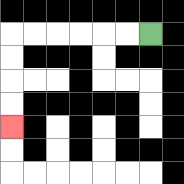{'start': '[6, 1]', 'end': '[0, 5]', 'path_directions': 'L,L,L,L,L,L,D,D,D,D', 'path_coordinates': '[[6, 1], [5, 1], [4, 1], [3, 1], [2, 1], [1, 1], [0, 1], [0, 2], [0, 3], [0, 4], [0, 5]]'}